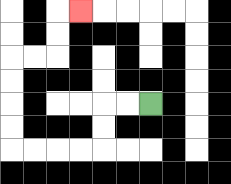{'start': '[6, 4]', 'end': '[3, 0]', 'path_directions': 'L,L,D,D,L,L,L,L,U,U,U,U,R,R,U,U,R', 'path_coordinates': '[[6, 4], [5, 4], [4, 4], [4, 5], [4, 6], [3, 6], [2, 6], [1, 6], [0, 6], [0, 5], [0, 4], [0, 3], [0, 2], [1, 2], [2, 2], [2, 1], [2, 0], [3, 0]]'}